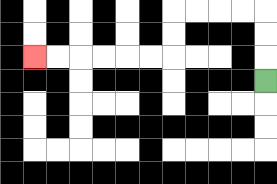{'start': '[11, 3]', 'end': '[1, 2]', 'path_directions': 'U,U,U,L,L,L,L,D,D,L,L,L,L,L,L', 'path_coordinates': '[[11, 3], [11, 2], [11, 1], [11, 0], [10, 0], [9, 0], [8, 0], [7, 0], [7, 1], [7, 2], [6, 2], [5, 2], [4, 2], [3, 2], [2, 2], [1, 2]]'}